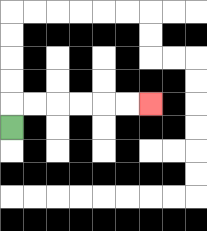{'start': '[0, 5]', 'end': '[6, 4]', 'path_directions': 'U,R,R,R,R,R,R', 'path_coordinates': '[[0, 5], [0, 4], [1, 4], [2, 4], [3, 4], [4, 4], [5, 4], [6, 4]]'}